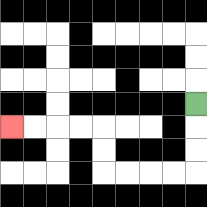{'start': '[8, 4]', 'end': '[0, 5]', 'path_directions': 'D,D,D,L,L,L,L,U,U,L,L,L,L', 'path_coordinates': '[[8, 4], [8, 5], [8, 6], [8, 7], [7, 7], [6, 7], [5, 7], [4, 7], [4, 6], [4, 5], [3, 5], [2, 5], [1, 5], [0, 5]]'}